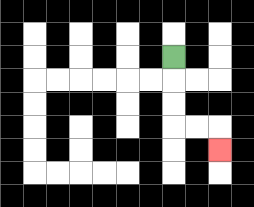{'start': '[7, 2]', 'end': '[9, 6]', 'path_directions': 'D,D,D,R,R,D', 'path_coordinates': '[[7, 2], [7, 3], [7, 4], [7, 5], [8, 5], [9, 5], [9, 6]]'}